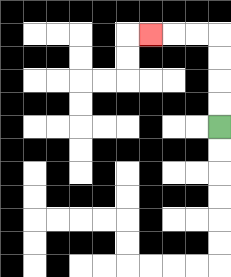{'start': '[9, 5]', 'end': '[6, 1]', 'path_directions': 'U,U,U,U,L,L,L', 'path_coordinates': '[[9, 5], [9, 4], [9, 3], [9, 2], [9, 1], [8, 1], [7, 1], [6, 1]]'}